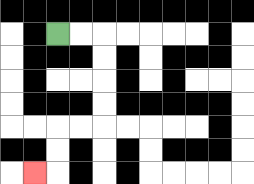{'start': '[2, 1]', 'end': '[1, 7]', 'path_directions': 'R,R,D,D,D,D,L,L,D,D,L', 'path_coordinates': '[[2, 1], [3, 1], [4, 1], [4, 2], [4, 3], [4, 4], [4, 5], [3, 5], [2, 5], [2, 6], [2, 7], [1, 7]]'}